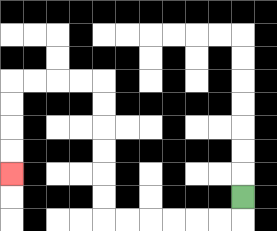{'start': '[10, 8]', 'end': '[0, 7]', 'path_directions': 'D,L,L,L,L,L,L,U,U,U,U,U,U,L,L,L,L,D,D,D,D', 'path_coordinates': '[[10, 8], [10, 9], [9, 9], [8, 9], [7, 9], [6, 9], [5, 9], [4, 9], [4, 8], [4, 7], [4, 6], [4, 5], [4, 4], [4, 3], [3, 3], [2, 3], [1, 3], [0, 3], [0, 4], [0, 5], [0, 6], [0, 7]]'}